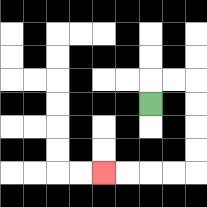{'start': '[6, 4]', 'end': '[4, 7]', 'path_directions': 'U,R,R,D,D,D,D,L,L,L,L', 'path_coordinates': '[[6, 4], [6, 3], [7, 3], [8, 3], [8, 4], [8, 5], [8, 6], [8, 7], [7, 7], [6, 7], [5, 7], [4, 7]]'}